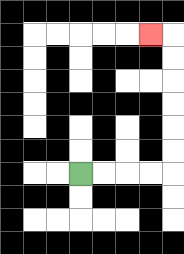{'start': '[3, 7]', 'end': '[6, 1]', 'path_directions': 'R,R,R,R,U,U,U,U,U,U,L', 'path_coordinates': '[[3, 7], [4, 7], [5, 7], [6, 7], [7, 7], [7, 6], [7, 5], [7, 4], [7, 3], [7, 2], [7, 1], [6, 1]]'}